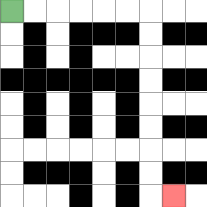{'start': '[0, 0]', 'end': '[7, 8]', 'path_directions': 'R,R,R,R,R,R,D,D,D,D,D,D,D,D,R', 'path_coordinates': '[[0, 0], [1, 0], [2, 0], [3, 0], [4, 0], [5, 0], [6, 0], [6, 1], [6, 2], [6, 3], [6, 4], [6, 5], [6, 6], [6, 7], [6, 8], [7, 8]]'}